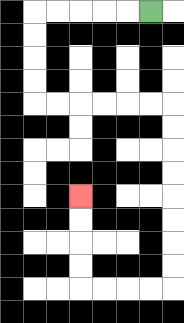{'start': '[6, 0]', 'end': '[3, 8]', 'path_directions': 'L,L,L,L,L,D,D,D,D,R,R,R,R,R,R,D,D,D,D,D,D,D,D,L,L,L,L,U,U,U,U', 'path_coordinates': '[[6, 0], [5, 0], [4, 0], [3, 0], [2, 0], [1, 0], [1, 1], [1, 2], [1, 3], [1, 4], [2, 4], [3, 4], [4, 4], [5, 4], [6, 4], [7, 4], [7, 5], [7, 6], [7, 7], [7, 8], [7, 9], [7, 10], [7, 11], [7, 12], [6, 12], [5, 12], [4, 12], [3, 12], [3, 11], [3, 10], [3, 9], [3, 8]]'}